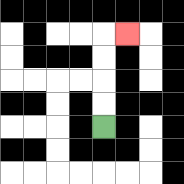{'start': '[4, 5]', 'end': '[5, 1]', 'path_directions': 'U,U,U,U,R', 'path_coordinates': '[[4, 5], [4, 4], [4, 3], [4, 2], [4, 1], [5, 1]]'}